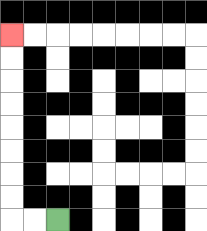{'start': '[2, 9]', 'end': '[0, 1]', 'path_directions': 'L,L,U,U,U,U,U,U,U,U', 'path_coordinates': '[[2, 9], [1, 9], [0, 9], [0, 8], [0, 7], [0, 6], [0, 5], [0, 4], [0, 3], [0, 2], [0, 1]]'}